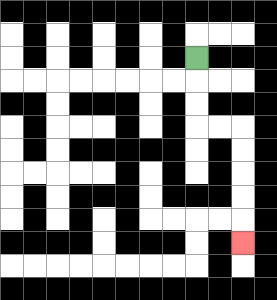{'start': '[8, 2]', 'end': '[10, 10]', 'path_directions': 'D,D,D,R,R,D,D,D,D,D', 'path_coordinates': '[[8, 2], [8, 3], [8, 4], [8, 5], [9, 5], [10, 5], [10, 6], [10, 7], [10, 8], [10, 9], [10, 10]]'}